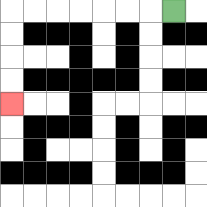{'start': '[7, 0]', 'end': '[0, 4]', 'path_directions': 'L,L,L,L,L,L,L,D,D,D,D', 'path_coordinates': '[[7, 0], [6, 0], [5, 0], [4, 0], [3, 0], [2, 0], [1, 0], [0, 0], [0, 1], [0, 2], [0, 3], [0, 4]]'}